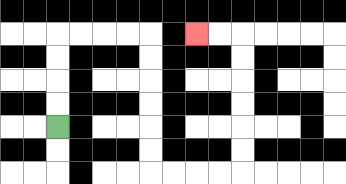{'start': '[2, 5]', 'end': '[8, 1]', 'path_directions': 'U,U,U,U,R,R,R,R,D,D,D,D,D,D,R,R,R,R,U,U,U,U,U,U,L,L', 'path_coordinates': '[[2, 5], [2, 4], [2, 3], [2, 2], [2, 1], [3, 1], [4, 1], [5, 1], [6, 1], [6, 2], [6, 3], [6, 4], [6, 5], [6, 6], [6, 7], [7, 7], [8, 7], [9, 7], [10, 7], [10, 6], [10, 5], [10, 4], [10, 3], [10, 2], [10, 1], [9, 1], [8, 1]]'}